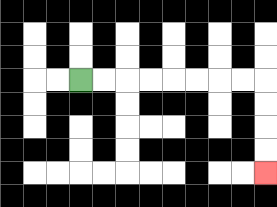{'start': '[3, 3]', 'end': '[11, 7]', 'path_directions': 'R,R,R,R,R,R,R,R,D,D,D,D', 'path_coordinates': '[[3, 3], [4, 3], [5, 3], [6, 3], [7, 3], [8, 3], [9, 3], [10, 3], [11, 3], [11, 4], [11, 5], [11, 6], [11, 7]]'}